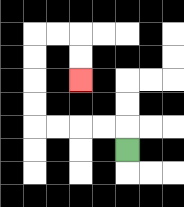{'start': '[5, 6]', 'end': '[3, 3]', 'path_directions': 'U,L,L,L,L,U,U,U,U,R,R,D,D', 'path_coordinates': '[[5, 6], [5, 5], [4, 5], [3, 5], [2, 5], [1, 5], [1, 4], [1, 3], [1, 2], [1, 1], [2, 1], [3, 1], [3, 2], [3, 3]]'}